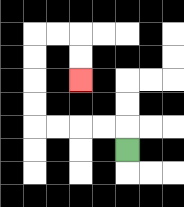{'start': '[5, 6]', 'end': '[3, 3]', 'path_directions': 'U,L,L,L,L,U,U,U,U,R,R,D,D', 'path_coordinates': '[[5, 6], [5, 5], [4, 5], [3, 5], [2, 5], [1, 5], [1, 4], [1, 3], [1, 2], [1, 1], [2, 1], [3, 1], [3, 2], [3, 3]]'}